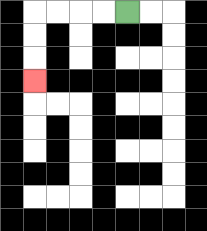{'start': '[5, 0]', 'end': '[1, 3]', 'path_directions': 'L,L,L,L,D,D,D', 'path_coordinates': '[[5, 0], [4, 0], [3, 0], [2, 0], [1, 0], [1, 1], [1, 2], [1, 3]]'}